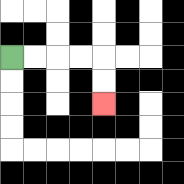{'start': '[0, 2]', 'end': '[4, 4]', 'path_directions': 'R,R,R,R,D,D', 'path_coordinates': '[[0, 2], [1, 2], [2, 2], [3, 2], [4, 2], [4, 3], [4, 4]]'}